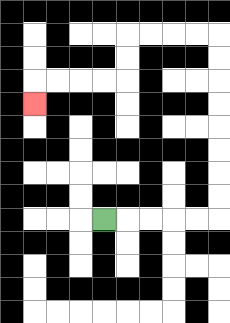{'start': '[4, 9]', 'end': '[1, 4]', 'path_directions': 'R,R,R,R,R,U,U,U,U,U,U,U,U,L,L,L,L,D,D,L,L,L,L,D', 'path_coordinates': '[[4, 9], [5, 9], [6, 9], [7, 9], [8, 9], [9, 9], [9, 8], [9, 7], [9, 6], [9, 5], [9, 4], [9, 3], [9, 2], [9, 1], [8, 1], [7, 1], [6, 1], [5, 1], [5, 2], [5, 3], [4, 3], [3, 3], [2, 3], [1, 3], [1, 4]]'}